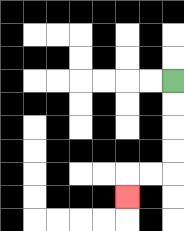{'start': '[7, 3]', 'end': '[5, 8]', 'path_directions': 'D,D,D,D,L,L,D', 'path_coordinates': '[[7, 3], [7, 4], [7, 5], [7, 6], [7, 7], [6, 7], [5, 7], [5, 8]]'}